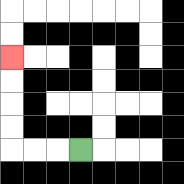{'start': '[3, 6]', 'end': '[0, 2]', 'path_directions': 'L,L,L,U,U,U,U', 'path_coordinates': '[[3, 6], [2, 6], [1, 6], [0, 6], [0, 5], [0, 4], [0, 3], [0, 2]]'}